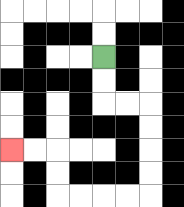{'start': '[4, 2]', 'end': '[0, 6]', 'path_directions': 'D,D,R,R,D,D,D,D,L,L,L,L,U,U,L,L', 'path_coordinates': '[[4, 2], [4, 3], [4, 4], [5, 4], [6, 4], [6, 5], [6, 6], [6, 7], [6, 8], [5, 8], [4, 8], [3, 8], [2, 8], [2, 7], [2, 6], [1, 6], [0, 6]]'}